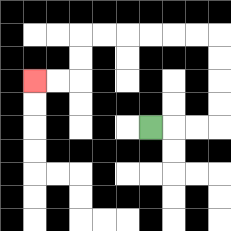{'start': '[6, 5]', 'end': '[1, 3]', 'path_directions': 'R,R,R,U,U,U,U,L,L,L,L,L,L,D,D,L,L', 'path_coordinates': '[[6, 5], [7, 5], [8, 5], [9, 5], [9, 4], [9, 3], [9, 2], [9, 1], [8, 1], [7, 1], [6, 1], [5, 1], [4, 1], [3, 1], [3, 2], [3, 3], [2, 3], [1, 3]]'}